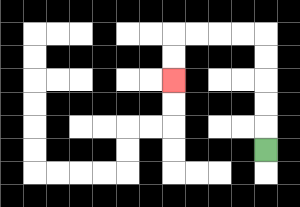{'start': '[11, 6]', 'end': '[7, 3]', 'path_directions': 'U,U,U,U,U,L,L,L,L,D,D', 'path_coordinates': '[[11, 6], [11, 5], [11, 4], [11, 3], [11, 2], [11, 1], [10, 1], [9, 1], [8, 1], [7, 1], [7, 2], [7, 3]]'}